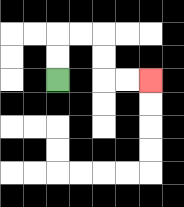{'start': '[2, 3]', 'end': '[6, 3]', 'path_directions': 'U,U,R,R,D,D,R,R', 'path_coordinates': '[[2, 3], [2, 2], [2, 1], [3, 1], [4, 1], [4, 2], [4, 3], [5, 3], [6, 3]]'}